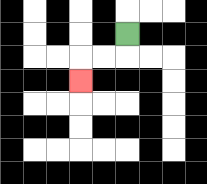{'start': '[5, 1]', 'end': '[3, 3]', 'path_directions': 'D,L,L,D', 'path_coordinates': '[[5, 1], [5, 2], [4, 2], [3, 2], [3, 3]]'}